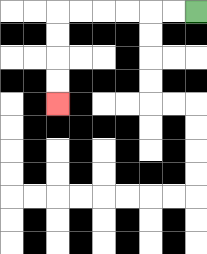{'start': '[8, 0]', 'end': '[2, 4]', 'path_directions': 'L,L,L,L,L,L,D,D,D,D', 'path_coordinates': '[[8, 0], [7, 0], [6, 0], [5, 0], [4, 0], [3, 0], [2, 0], [2, 1], [2, 2], [2, 3], [2, 4]]'}